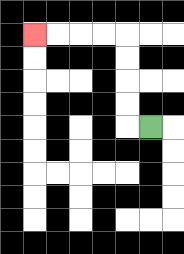{'start': '[6, 5]', 'end': '[1, 1]', 'path_directions': 'L,U,U,U,U,L,L,L,L', 'path_coordinates': '[[6, 5], [5, 5], [5, 4], [5, 3], [5, 2], [5, 1], [4, 1], [3, 1], [2, 1], [1, 1]]'}